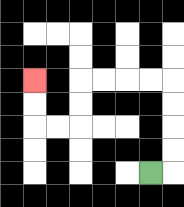{'start': '[6, 7]', 'end': '[1, 3]', 'path_directions': 'R,U,U,U,U,L,L,L,L,D,D,L,L,U,U', 'path_coordinates': '[[6, 7], [7, 7], [7, 6], [7, 5], [7, 4], [7, 3], [6, 3], [5, 3], [4, 3], [3, 3], [3, 4], [3, 5], [2, 5], [1, 5], [1, 4], [1, 3]]'}